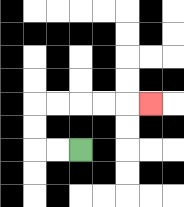{'start': '[3, 6]', 'end': '[6, 4]', 'path_directions': 'L,L,U,U,R,R,R,R,R', 'path_coordinates': '[[3, 6], [2, 6], [1, 6], [1, 5], [1, 4], [2, 4], [3, 4], [4, 4], [5, 4], [6, 4]]'}